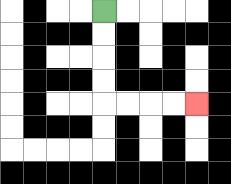{'start': '[4, 0]', 'end': '[8, 4]', 'path_directions': 'D,D,D,D,R,R,R,R', 'path_coordinates': '[[4, 0], [4, 1], [4, 2], [4, 3], [4, 4], [5, 4], [6, 4], [7, 4], [8, 4]]'}